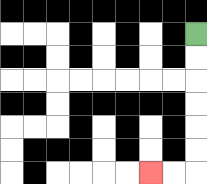{'start': '[8, 1]', 'end': '[6, 7]', 'path_directions': 'D,D,D,D,D,D,L,L', 'path_coordinates': '[[8, 1], [8, 2], [8, 3], [8, 4], [8, 5], [8, 6], [8, 7], [7, 7], [6, 7]]'}